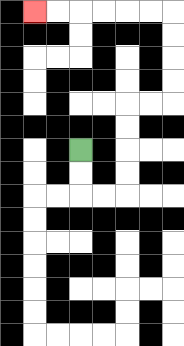{'start': '[3, 6]', 'end': '[1, 0]', 'path_directions': 'D,D,R,R,U,U,U,U,R,R,U,U,U,U,L,L,L,L,L,L', 'path_coordinates': '[[3, 6], [3, 7], [3, 8], [4, 8], [5, 8], [5, 7], [5, 6], [5, 5], [5, 4], [6, 4], [7, 4], [7, 3], [7, 2], [7, 1], [7, 0], [6, 0], [5, 0], [4, 0], [3, 0], [2, 0], [1, 0]]'}